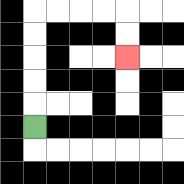{'start': '[1, 5]', 'end': '[5, 2]', 'path_directions': 'U,U,U,U,U,R,R,R,R,D,D', 'path_coordinates': '[[1, 5], [1, 4], [1, 3], [1, 2], [1, 1], [1, 0], [2, 0], [3, 0], [4, 0], [5, 0], [5, 1], [5, 2]]'}